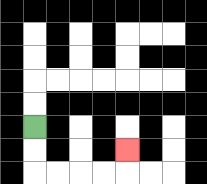{'start': '[1, 5]', 'end': '[5, 6]', 'path_directions': 'D,D,R,R,R,R,U', 'path_coordinates': '[[1, 5], [1, 6], [1, 7], [2, 7], [3, 7], [4, 7], [5, 7], [5, 6]]'}